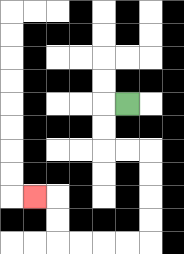{'start': '[5, 4]', 'end': '[1, 8]', 'path_directions': 'L,D,D,R,R,D,D,D,D,L,L,L,L,U,U,L', 'path_coordinates': '[[5, 4], [4, 4], [4, 5], [4, 6], [5, 6], [6, 6], [6, 7], [6, 8], [6, 9], [6, 10], [5, 10], [4, 10], [3, 10], [2, 10], [2, 9], [2, 8], [1, 8]]'}